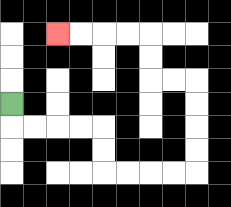{'start': '[0, 4]', 'end': '[2, 1]', 'path_directions': 'D,R,R,R,R,D,D,R,R,R,R,U,U,U,U,L,L,U,U,L,L,L,L', 'path_coordinates': '[[0, 4], [0, 5], [1, 5], [2, 5], [3, 5], [4, 5], [4, 6], [4, 7], [5, 7], [6, 7], [7, 7], [8, 7], [8, 6], [8, 5], [8, 4], [8, 3], [7, 3], [6, 3], [6, 2], [6, 1], [5, 1], [4, 1], [3, 1], [2, 1]]'}